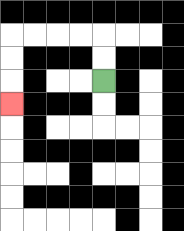{'start': '[4, 3]', 'end': '[0, 4]', 'path_directions': 'U,U,L,L,L,L,D,D,D', 'path_coordinates': '[[4, 3], [4, 2], [4, 1], [3, 1], [2, 1], [1, 1], [0, 1], [0, 2], [0, 3], [0, 4]]'}